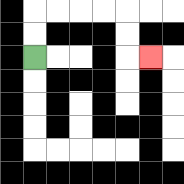{'start': '[1, 2]', 'end': '[6, 2]', 'path_directions': 'U,U,R,R,R,R,D,D,R', 'path_coordinates': '[[1, 2], [1, 1], [1, 0], [2, 0], [3, 0], [4, 0], [5, 0], [5, 1], [5, 2], [6, 2]]'}